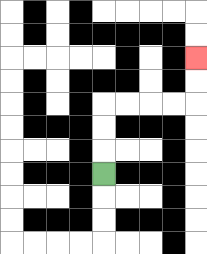{'start': '[4, 7]', 'end': '[8, 2]', 'path_directions': 'U,U,U,R,R,R,R,U,U', 'path_coordinates': '[[4, 7], [4, 6], [4, 5], [4, 4], [5, 4], [6, 4], [7, 4], [8, 4], [8, 3], [8, 2]]'}